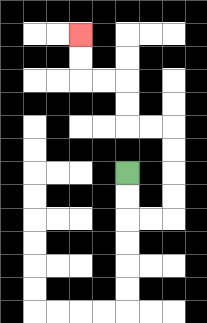{'start': '[5, 7]', 'end': '[3, 1]', 'path_directions': 'D,D,R,R,U,U,U,U,L,L,U,U,L,L,U,U', 'path_coordinates': '[[5, 7], [5, 8], [5, 9], [6, 9], [7, 9], [7, 8], [7, 7], [7, 6], [7, 5], [6, 5], [5, 5], [5, 4], [5, 3], [4, 3], [3, 3], [3, 2], [3, 1]]'}